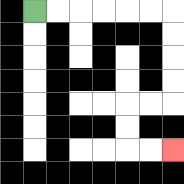{'start': '[1, 0]', 'end': '[7, 6]', 'path_directions': 'R,R,R,R,R,R,D,D,D,D,L,L,D,D,R,R', 'path_coordinates': '[[1, 0], [2, 0], [3, 0], [4, 0], [5, 0], [6, 0], [7, 0], [7, 1], [7, 2], [7, 3], [7, 4], [6, 4], [5, 4], [5, 5], [5, 6], [6, 6], [7, 6]]'}